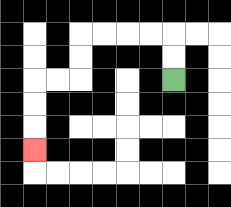{'start': '[7, 3]', 'end': '[1, 6]', 'path_directions': 'U,U,L,L,L,L,D,D,L,L,D,D,D', 'path_coordinates': '[[7, 3], [7, 2], [7, 1], [6, 1], [5, 1], [4, 1], [3, 1], [3, 2], [3, 3], [2, 3], [1, 3], [1, 4], [1, 5], [1, 6]]'}